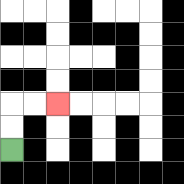{'start': '[0, 6]', 'end': '[2, 4]', 'path_directions': 'U,U,R,R', 'path_coordinates': '[[0, 6], [0, 5], [0, 4], [1, 4], [2, 4]]'}